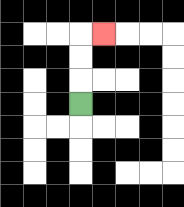{'start': '[3, 4]', 'end': '[4, 1]', 'path_directions': 'U,U,U,R', 'path_coordinates': '[[3, 4], [3, 3], [3, 2], [3, 1], [4, 1]]'}